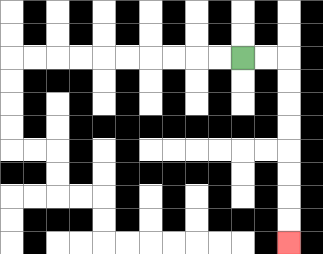{'start': '[10, 2]', 'end': '[12, 10]', 'path_directions': 'R,R,D,D,D,D,D,D,D,D', 'path_coordinates': '[[10, 2], [11, 2], [12, 2], [12, 3], [12, 4], [12, 5], [12, 6], [12, 7], [12, 8], [12, 9], [12, 10]]'}